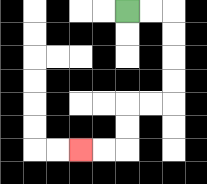{'start': '[5, 0]', 'end': '[3, 6]', 'path_directions': 'R,R,D,D,D,D,L,L,D,D,L,L', 'path_coordinates': '[[5, 0], [6, 0], [7, 0], [7, 1], [7, 2], [7, 3], [7, 4], [6, 4], [5, 4], [5, 5], [5, 6], [4, 6], [3, 6]]'}